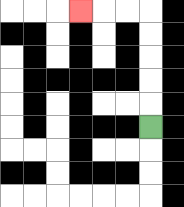{'start': '[6, 5]', 'end': '[3, 0]', 'path_directions': 'U,U,U,U,U,L,L,L', 'path_coordinates': '[[6, 5], [6, 4], [6, 3], [6, 2], [6, 1], [6, 0], [5, 0], [4, 0], [3, 0]]'}